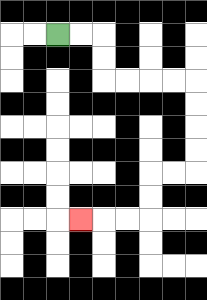{'start': '[2, 1]', 'end': '[3, 9]', 'path_directions': 'R,R,D,D,R,R,R,R,D,D,D,D,L,L,D,D,L,L,L', 'path_coordinates': '[[2, 1], [3, 1], [4, 1], [4, 2], [4, 3], [5, 3], [6, 3], [7, 3], [8, 3], [8, 4], [8, 5], [8, 6], [8, 7], [7, 7], [6, 7], [6, 8], [6, 9], [5, 9], [4, 9], [3, 9]]'}